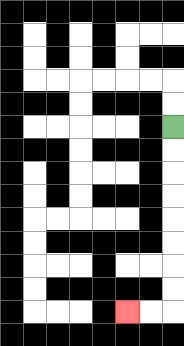{'start': '[7, 5]', 'end': '[5, 13]', 'path_directions': 'D,D,D,D,D,D,D,D,L,L', 'path_coordinates': '[[7, 5], [7, 6], [7, 7], [7, 8], [7, 9], [7, 10], [7, 11], [7, 12], [7, 13], [6, 13], [5, 13]]'}